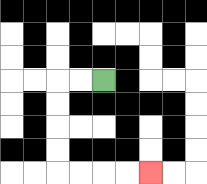{'start': '[4, 3]', 'end': '[6, 7]', 'path_directions': 'L,L,D,D,D,D,R,R,R,R', 'path_coordinates': '[[4, 3], [3, 3], [2, 3], [2, 4], [2, 5], [2, 6], [2, 7], [3, 7], [4, 7], [5, 7], [6, 7]]'}